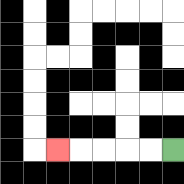{'start': '[7, 6]', 'end': '[2, 6]', 'path_directions': 'L,L,L,L,L', 'path_coordinates': '[[7, 6], [6, 6], [5, 6], [4, 6], [3, 6], [2, 6]]'}